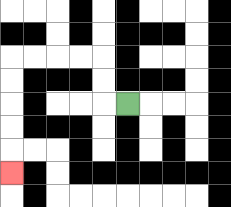{'start': '[5, 4]', 'end': '[0, 7]', 'path_directions': 'L,U,U,L,L,L,L,D,D,D,D,D', 'path_coordinates': '[[5, 4], [4, 4], [4, 3], [4, 2], [3, 2], [2, 2], [1, 2], [0, 2], [0, 3], [0, 4], [0, 5], [0, 6], [0, 7]]'}